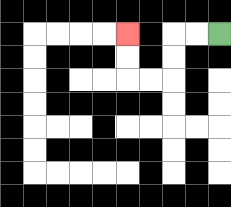{'start': '[9, 1]', 'end': '[5, 1]', 'path_directions': 'L,L,D,D,L,L,U,U', 'path_coordinates': '[[9, 1], [8, 1], [7, 1], [7, 2], [7, 3], [6, 3], [5, 3], [5, 2], [5, 1]]'}